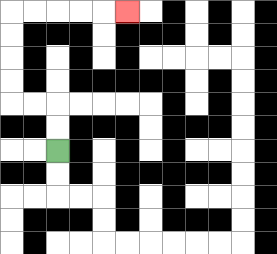{'start': '[2, 6]', 'end': '[5, 0]', 'path_directions': 'U,U,L,L,U,U,U,U,R,R,R,R,R', 'path_coordinates': '[[2, 6], [2, 5], [2, 4], [1, 4], [0, 4], [0, 3], [0, 2], [0, 1], [0, 0], [1, 0], [2, 0], [3, 0], [4, 0], [5, 0]]'}